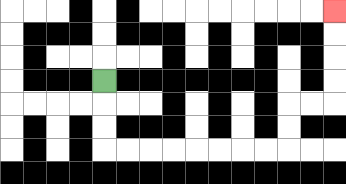{'start': '[4, 3]', 'end': '[14, 0]', 'path_directions': 'D,D,D,R,R,R,R,R,R,R,R,U,U,R,R,U,U,U,U', 'path_coordinates': '[[4, 3], [4, 4], [4, 5], [4, 6], [5, 6], [6, 6], [7, 6], [8, 6], [9, 6], [10, 6], [11, 6], [12, 6], [12, 5], [12, 4], [13, 4], [14, 4], [14, 3], [14, 2], [14, 1], [14, 0]]'}